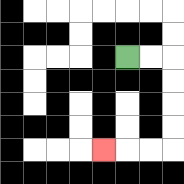{'start': '[5, 2]', 'end': '[4, 6]', 'path_directions': 'R,R,D,D,D,D,L,L,L', 'path_coordinates': '[[5, 2], [6, 2], [7, 2], [7, 3], [7, 4], [7, 5], [7, 6], [6, 6], [5, 6], [4, 6]]'}